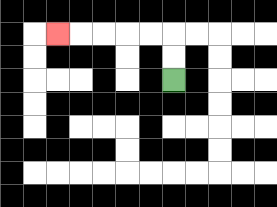{'start': '[7, 3]', 'end': '[2, 1]', 'path_directions': 'U,U,L,L,L,L,L', 'path_coordinates': '[[7, 3], [7, 2], [7, 1], [6, 1], [5, 1], [4, 1], [3, 1], [2, 1]]'}